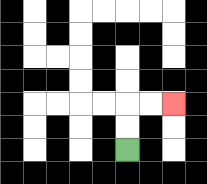{'start': '[5, 6]', 'end': '[7, 4]', 'path_directions': 'U,U,R,R', 'path_coordinates': '[[5, 6], [5, 5], [5, 4], [6, 4], [7, 4]]'}